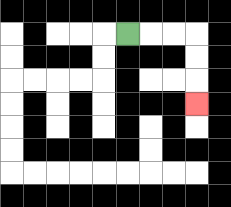{'start': '[5, 1]', 'end': '[8, 4]', 'path_directions': 'R,R,R,D,D,D', 'path_coordinates': '[[5, 1], [6, 1], [7, 1], [8, 1], [8, 2], [8, 3], [8, 4]]'}